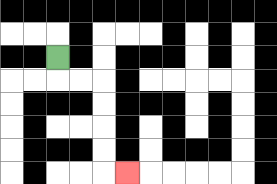{'start': '[2, 2]', 'end': '[5, 7]', 'path_directions': 'D,R,R,D,D,D,D,R', 'path_coordinates': '[[2, 2], [2, 3], [3, 3], [4, 3], [4, 4], [4, 5], [4, 6], [4, 7], [5, 7]]'}